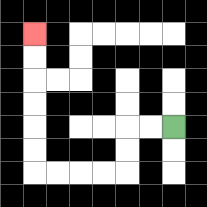{'start': '[7, 5]', 'end': '[1, 1]', 'path_directions': 'L,L,D,D,L,L,L,L,U,U,U,U,U,U', 'path_coordinates': '[[7, 5], [6, 5], [5, 5], [5, 6], [5, 7], [4, 7], [3, 7], [2, 7], [1, 7], [1, 6], [1, 5], [1, 4], [1, 3], [1, 2], [1, 1]]'}